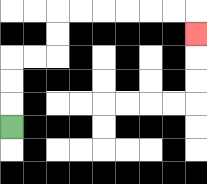{'start': '[0, 5]', 'end': '[8, 1]', 'path_directions': 'U,U,U,R,R,U,U,R,R,R,R,R,R,D', 'path_coordinates': '[[0, 5], [0, 4], [0, 3], [0, 2], [1, 2], [2, 2], [2, 1], [2, 0], [3, 0], [4, 0], [5, 0], [6, 0], [7, 0], [8, 0], [8, 1]]'}